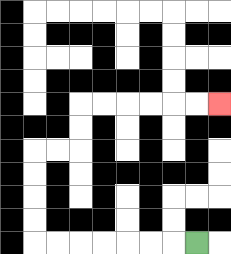{'start': '[8, 10]', 'end': '[9, 4]', 'path_directions': 'L,L,L,L,L,L,L,U,U,U,U,R,R,U,U,R,R,R,R,R,R', 'path_coordinates': '[[8, 10], [7, 10], [6, 10], [5, 10], [4, 10], [3, 10], [2, 10], [1, 10], [1, 9], [1, 8], [1, 7], [1, 6], [2, 6], [3, 6], [3, 5], [3, 4], [4, 4], [5, 4], [6, 4], [7, 4], [8, 4], [9, 4]]'}